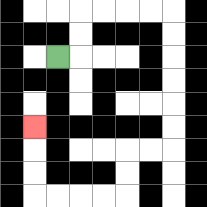{'start': '[2, 2]', 'end': '[1, 5]', 'path_directions': 'R,U,U,R,R,R,R,D,D,D,D,D,D,L,L,D,D,L,L,L,L,U,U,U', 'path_coordinates': '[[2, 2], [3, 2], [3, 1], [3, 0], [4, 0], [5, 0], [6, 0], [7, 0], [7, 1], [7, 2], [7, 3], [7, 4], [7, 5], [7, 6], [6, 6], [5, 6], [5, 7], [5, 8], [4, 8], [3, 8], [2, 8], [1, 8], [1, 7], [1, 6], [1, 5]]'}